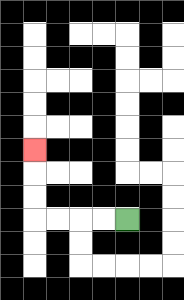{'start': '[5, 9]', 'end': '[1, 6]', 'path_directions': 'L,L,L,L,U,U,U', 'path_coordinates': '[[5, 9], [4, 9], [3, 9], [2, 9], [1, 9], [1, 8], [1, 7], [1, 6]]'}